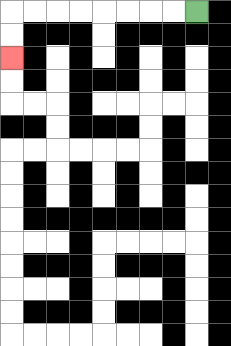{'start': '[8, 0]', 'end': '[0, 2]', 'path_directions': 'L,L,L,L,L,L,L,L,D,D', 'path_coordinates': '[[8, 0], [7, 0], [6, 0], [5, 0], [4, 0], [3, 0], [2, 0], [1, 0], [0, 0], [0, 1], [0, 2]]'}